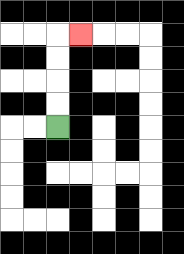{'start': '[2, 5]', 'end': '[3, 1]', 'path_directions': 'U,U,U,U,R', 'path_coordinates': '[[2, 5], [2, 4], [2, 3], [2, 2], [2, 1], [3, 1]]'}